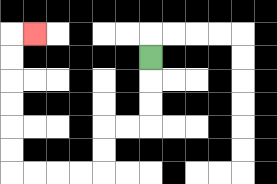{'start': '[6, 2]', 'end': '[1, 1]', 'path_directions': 'D,D,D,L,L,D,D,L,L,L,L,U,U,U,U,U,U,R', 'path_coordinates': '[[6, 2], [6, 3], [6, 4], [6, 5], [5, 5], [4, 5], [4, 6], [4, 7], [3, 7], [2, 7], [1, 7], [0, 7], [0, 6], [0, 5], [0, 4], [0, 3], [0, 2], [0, 1], [1, 1]]'}